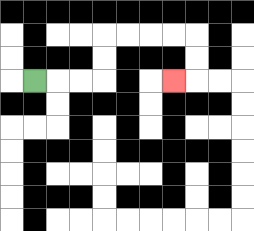{'start': '[1, 3]', 'end': '[7, 3]', 'path_directions': 'R,R,R,U,U,R,R,R,R,D,D,L', 'path_coordinates': '[[1, 3], [2, 3], [3, 3], [4, 3], [4, 2], [4, 1], [5, 1], [6, 1], [7, 1], [8, 1], [8, 2], [8, 3], [7, 3]]'}